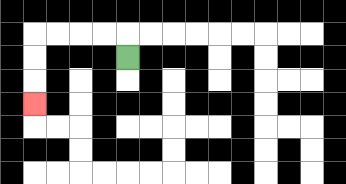{'start': '[5, 2]', 'end': '[1, 4]', 'path_directions': 'U,L,L,L,L,D,D,D', 'path_coordinates': '[[5, 2], [5, 1], [4, 1], [3, 1], [2, 1], [1, 1], [1, 2], [1, 3], [1, 4]]'}